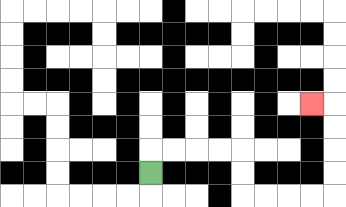{'start': '[6, 7]', 'end': '[13, 4]', 'path_directions': 'U,R,R,R,R,D,D,R,R,R,R,U,U,U,U,L', 'path_coordinates': '[[6, 7], [6, 6], [7, 6], [8, 6], [9, 6], [10, 6], [10, 7], [10, 8], [11, 8], [12, 8], [13, 8], [14, 8], [14, 7], [14, 6], [14, 5], [14, 4], [13, 4]]'}